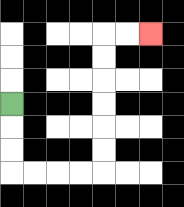{'start': '[0, 4]', 'end': '[6, 1]', 'path_directions': 'D,D,D,R,R,R,R,U,U,U,U,U,U,R,R', 'path_coordinates': '[[0, 4], [0, 5], [0, 6], [0, 7], [1, 7], [2, 7], [3, 7], [4, 7], [4, 6], [4, 5], [4, 4], [4, 3], [4, 2], [4, 1], [5, 1], [6, 1]]'}